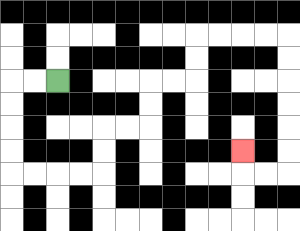{'start': '[2, 3]', 'end': '[10, 6]', 'path_directions': 'L,L,D,D,D,D,R,R,R,R,U,U,R,R,U,U,R,R,U,U,R,R,R,R,D,D,D,D,D,D,L,L,U', 'path_coordinates': '[[2, 3], [1, 3], [0, 3], [0, 4], [0, 5], [0, 6], [0, 7], [1, 7], [2, 7], [3, 7], [4, 7], [4, 6], [4, 5], [5, 5], [6, 5], [6, 4], [6, 3], [7, 3], [8, 3], [8, 2], [8, 1], [9, 1], [10, 1], [11, 1], [12, 1], [12, 2], [12, 3], [12, 4], [12, 5], [12, 6], [12, 7], [11, 7], [10, 7], [10, 6]]'}